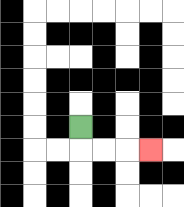{'start': '[3, 5]', 'end': '[6, 6]', 'path_directions': 'D,R,R,R', 'path_coordinates': '[[3, 5], [3, 6], [4, 6], [5, 6], [6, 6]]'}